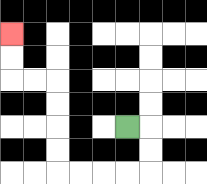{'start': '[5, 5]', 'end': '[0, 1]', 'path_directions': 'R,D,D,L,L,L,L,U,U,U,U,L,L,U,U', 'path_coordinates': '[[5, 5], [6, 5], [6, 6], [6, 7], [5, 7], [4, 7], [3, 7], [2, 7], [2, 6], [2, 5], [2, 4], [2, 3], [1, 3], [0, 3], [0, 2], [0, 1]]'}